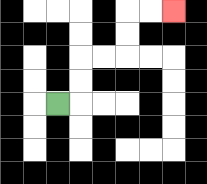{'start': '[2, 4]', 'end': '[7, 0]', 'path_directions': 'R,U,U,R,R,U,U,R,R', 'path_coordinates': '[[2, 4], [3, 4], [3, 3], [3, 2], [4, 2], [5, 2], [5, 1], [5, 0], [6, 0], [7, 0]]'}